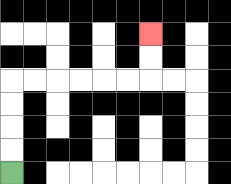{'start': '[0, 7]', 'end': '[6, 1]', 'path_directions': 'U,U,U,U,R,R,R,R,R,R,U,U', 'path_coordinates': '[[0, 7], [0, 6], [0, 5], [0, 4], [0, 3], [1, 3], [2, 3], [3, 3], [4, 3], [5, 3], [6, 3], [6, 2], [6, 1]]'}